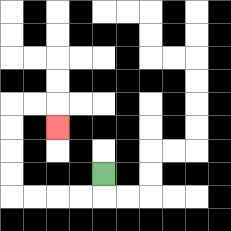{'start': '[4, 7]', 'end': '[2, 5]', 'path_directions': 'D,L,L,L,L,U,U,U,U,R,R,D', 'path_coordinates': '[[4, 7], [4, 8], [3, 8], [2, 8], [1, 8], [0, 8], [0, 7], [0, 6], [0, 5], [0, 4], [1, 4], [2, 4], [2, 5]]'}